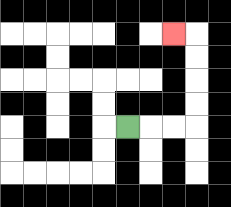{'start': '[5, 5]', 'end': '[7, 1]', 'path_directions': 'R,R,R,U,U,U,U,L', 'path_coordinates': '[[5, 5], [6, 5], [7, 5], [8, 5], [8, 4], [8, 3], [8, 2], [8, 1], [7, 1]]'}